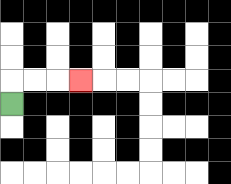{'start': '[0, 4]', 'end': '[3, 3]', 'path_directions': 'U,R,R,R', 'path_coordinates': '[[0, 4], [0, 3], [1, 3], [2, 3], [3, 3]]'}